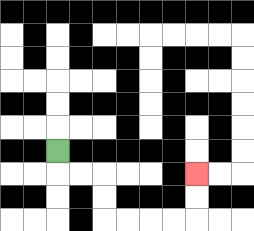{'start': '[2, 6]', 'end': '[8, 7]', 'path_directions': 'D,R,R,D,D,R,R,R,R,U,U', 'path_coordinates': '[[2, 6], [2, 7], [3, 7], [4, 7], [4, 8], [4, 9], [5, 9], [6, 9], [7, 9], [8, 9], [8, 8], [8, 7]]'}